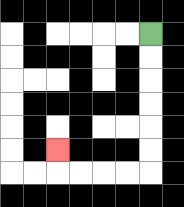{'start': '[6, 1]', 'end': '[2, 6]', 'path_directions': 'D,D,D,D,D,D,L,L,L,L,U', 'path_coordinates': '[[6, 1], [6, 2], [6, 3], [6, 4], [6, 5], [6, 6], [6, 7], [5, 7], [4, 7], [3, 7], [2, 7], [2, 6]]'}